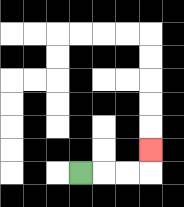{'start': '[3, 7]', 'end': '[6, 6]', 'path_directions': 'R,R,R,U', 'path_coordinates': '[[3, 7], [4, 7], [5, 7], [6, 7], [6, 6]]'}